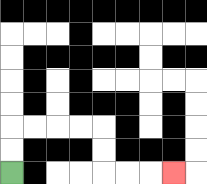{'start': '[0, 7]', 'end': '[7, 7]', 'path_directions': 'U,U,R,R,R,R,D,D,R,R,R', 'path_coordinates': '[[0, 7], [0, 6], [0, 5], [1, 5], [2, 5], [3, 5], [4, 5], [4, 6], [4, 7], [5, 7], [6, 7], [7, 7]]'}